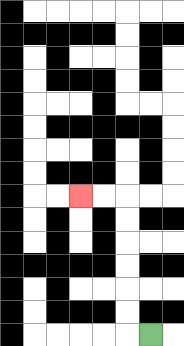{'start': '[6, 14]', 'end': '[3, 8]', 'path_directions': 'L,U,U,U,U,U,U,L,L', 'path_coordinates': '[[6, 14], [5, 14], [5, 13], [5, 12], [5, 11], [5, 10], [5, 9], [5, 8], [4, 8], [3, 8]]'}